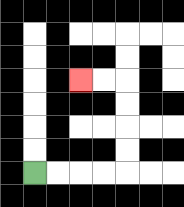{'start': '[1, 7]', 'end': '[3, 3]', 'path_directions': 'R,R,R,R,U,U,U,U,L,L', 'path_coordinates': '[[1, 7], [2, 7], [3, 7], [4, 7], [5, 7], [5, 6], [5, 5], [5, 4], [5, 3], [4, 3], [3, 3]]'}